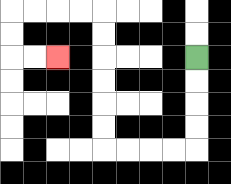{'start': '[8, 2]', 'end': '[2, 2]', 'path_directions': 'D,D,D,D,L,L,L,L,U,U,U,U,U,U,L,L,L,L,D,D,R,R', 'path_coordinates': '[[8, 2], [8, 3], [8, 4], [8, 5], [8, 6], [7, 6], [6, 6], [5, 6], [4, 6], [4, 5], [4, 4], [4, 3], [4, 2], [4, 1], [4, 0], [3, 0], [2, 0], [1, 0], [0, 0], [0, 1], [0, 2], [1, 2], [2, 2]]'}